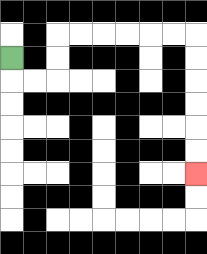{'start': '[0, 2]', 'end': '[8, 7]', 'path_directions': 'D,R,R,U,U,R,R,R,R,R,R,D,D,D,D,D,D', 'path_coordinates': '[[0, 2], [0, 3], [1, 3], [2, 3], [2, 2], [2, 1], [3, 1], [4, 1], [5, 1], [6, 1], [7, 1], [8, 1], [8, 2], [8, 3], [8, 4], [8, 5], [8, 6], [8, 7]]'}